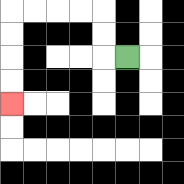{'start': '[5, 2]', 'end': '[0, 4]', 'path_directions': 'L,U,U,L,L,L,L,D,D,D,D', 'path_coordinates': '[[5, 2], [4, 2], [4, 1], [4, 0], [3, 0], [2, 0], [1, 0], [0, 0], [0, 1], [0, 2], [0, 3], [0, 4]]'}